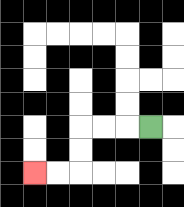{'start': '[6, 5]', 'end': '[1, 7]', 'path_directions': 'L,L,L,D,D,L,L', 'path_coordinates': '[[6, 5], [5, 5], [4, 5], [3, 5], [3, 6], [3, 7], [2, 7], [1, 7]]'}